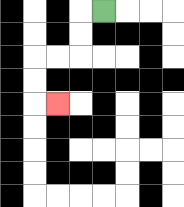{'start': '[4, 0]', 'end': '[2, 4]', 'path_directions': 'L,D,D,L,L,D,D,R', 'path_coordinates': '[[4, 0], [3, 0], [3, 1], [3, 2], [2, 2], [1, 2], [1, 3], [1, 4], [2, 4]]'}